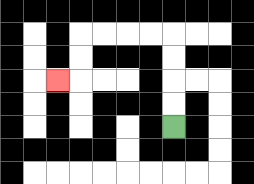{'start': '[7, 5]', 'end': '[2, 3]', 'path_directions': 'U,U,U,U,L,L,L,L,D,D,L', 'path_coordinates': '[[7, 5], [7, 4], [7, 3], [7, 2], [7, 1], [6, 1], [5, 1], [4, 1], [3, 1], [3, 2], [3, 3], [2, 3]]'}